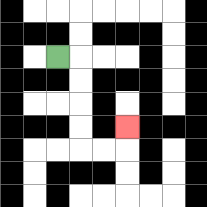{'start': '[2, 2]', 'end': '[5, 5]', 'path_directions': 'R,D,D,D,D,R,R,U', 'path_coordinates': '[[2, 2], [3, 2], [3, 3], [3, 4], [3, 5], [3, 6], [4, 6], [5, 6], [5, 5]]'}